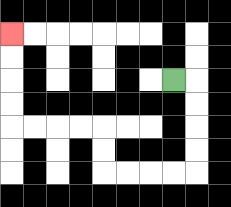{'start': '[7, 3]', 'end': '[0, 1]', 'path_directions': 'R,D,D,D,D,L,L,L,L,U,U,L,L,L,L,U,U,U,U', 'path_coordinates': '[[7, 3], [8, 3], [8, 4], [8, 5], [8, 6], [8, 7], [7, 7], [6, 7], [5, 7], [4, 7], [4, 6], [4, 5], [3, 5], [2, 5], [1, 5], [0, 5], [0, 4], [0, 3], [0, 2], [0, 1]]'}